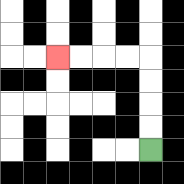{'start': '[6, 6]', 'end': '[2, 2]', 'path_directions': 'U,U,U,U,L,L,L,L', 'path_coordinates': '[[6, 6], [6, 5], [6, 4], [6, 3], [6, 2], [5, 2], [4, 2], [3, 2], [2, 2]]'}